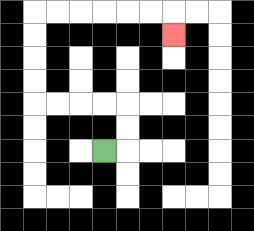{'start': '[4, 6]', 'end': '[7, 1]', 'path_directions': 'R,U,U,L,L,L,L,U,U,U,U,R,R,R,R,R,R,D', 'path_coordinates': '[[4, 6], [5, 6], [5, 5], [5, 4], [4, 4], [3, 4], [2, 4], [1, 4], [1, 3], [1, 2], [1, 1], [1, 0], [2, 0], [3, 0], [4, 0], [5, 0], [6, 0], [7, 0], [7, 1]]'}